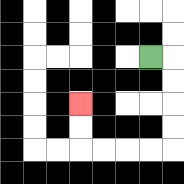{'start': '[6, 2]', 'end': '[3, 4]', 'path_directions': 'R,D,D,D,D,L,L,L,L,U,U', 'path_coordinates': '[[6, 2], [7, 2], [7, 3], [7, 4], [7, 5], [7, 6], [6, 6], [5, 6], [4, 6], [3, 6], [3, 5], [3, 4]]'}